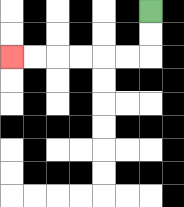{'start': '[6, 0]', 'end': '[0, 2]', 'path_directions': 'D,D,L,L,L,L,L,L', 'path_coordinates': '[[6, 0], [6, 1], [6, 2], [5, 2], [4, 2], [3, 2], [2, 2], [1, 2], [0, 2]]'}